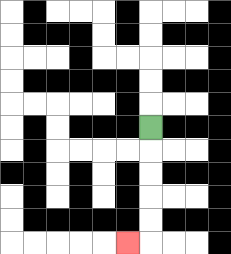{'start': '[6, 5]', 'end': '[5, 10]', 'path_directions': 'D,D,D,D,D,L', 'path_coordinates': '[[6, 5], [6, 6], [6, 7], [6, 8], [6, 9], [6, 10], [5, 10]]'}